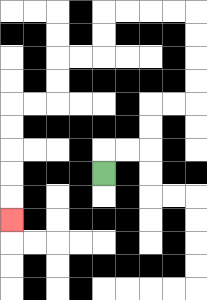{'start': '[4, 7]', 'end': '[0, 9]', 'path_directions': 'U,R,R,U,U,R,R,U,U,U,U,L,L,L,L,D,D,L,L,D,D,L,L,D,D,D,D,D', 'path_coordinates': '[[4, 7], [4, 6], [5, 6], [6, 6], [6, 5], [6, 4], [7, 4], [8, 4], [8, 3], [8, 2], [8, 1], [8, 0], [7, 0], [6, 0], [5, 0], [4, 0], [4, 1], [4, 2], [3, 2], [2, 2], [2, 3], [2, 4], [1, 4], [0, 4], [0, 5], [0, 6], [0, 7], [0, 8], [0, 9]]'}